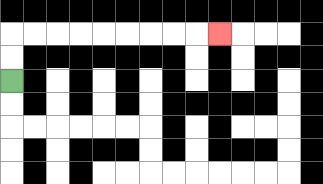{'start': '[0, 3]', 'end': '[9, 1]', 'path_directions': 'U,U,R,R,R,R,R,R,R,R,R', 'path_coordinates': '[[0, 3], [0, 2], [0, 1], [1, 1], [2, 1], [3, 1], [4, 1], [5, 1], [6, 1], [7, 1], [8, 1], [9, 1]]'}